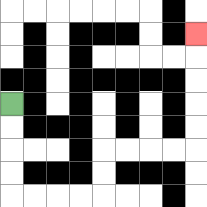{'start': '[0, 4]', 'end': '[8, 1]', 'path_directions': 'D,D,D,D,R,R,R,R,U,U,R,R,R,R,U,U,U,U,U', 'path_coordinates': '[[0, 4], [0, 5], [0, 6], [0, 7], [0, 8], [1, 8], [2, 8], [3, 8], [4, 8], [4, 7], [4, 6], [5, 6], [6, 6], [7, 6], [8, 6], [8, 5], [8, 4], [8, 3], [8, 2], [8, 1]]'}